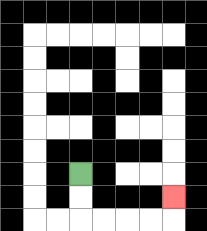{'start': '[3, 7]', 'end': '[7, 8]', 'path_directions': 'D,D,R,R,R,R,U', 'path_coordinates': '[[3, 7], [3, 8], [3, 9], [4, 9], [5, 9], [6, 9], [7, 9], [7, 8]]'}